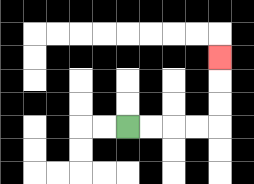{'start': '[5, 5]', 'end': '[9, 2]', 'path_directions': 'R,R,R,R,U,U,U', 'path_coordinates': '[[5, 5], [6, 5], [7, 5], [8, 5], [9, 5], [9, 4], [9, 3], [9, 2]]'}